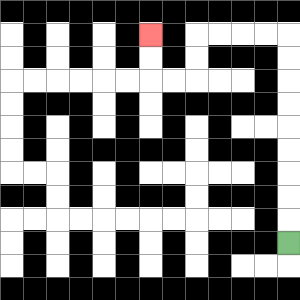{'start': '[12, 10]', 'end': '[6, 1]', 'path_directions': 'U,U,U,U,U,U,U,U,U,L,L,L,L,D,D,L,L,U,U', 'path_coordinates': '[[12, 10], [12, 9], [12, 8], [12, 7], [12, 6], [12, 5], [12, 4], [12, 3], [12, 2], [12, 1], [11, 1], [10, 1], [9, 1], [8, 1], [8, 2], [8, 3], [7, 3], [6, 3], [6, 2], [6, 1]]'}